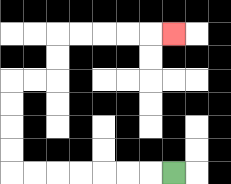{'start': '[7, 7]', 'end': '[7, 1]', 'path_directions': 'L,L,L,L,L,L,L,U,U,U,U,R,R,U,U,R,R,R,R,R', 'path_coordinates': '[[7, 7], [6, 7], [5, 7], [4, 7], [3, 7], [2, 7], [1, 7], [0, 7], [0, 6], [0, 5], [0, 4], [0, 3], [1, 3], [2, 3], [2, 2], [2, 1], [3, 1], [4, 1], [5, 1], [6, 1], [7, 1]]'}